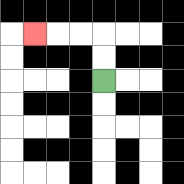{'start': '[4, 3]', 'end': '[1, 1]', 'path_directions': 'U,U,L,L,L', 'path_coordinates': '[[4, 3], [4, 2], [4, 1], [3, 1], [2, 1], [1, 1]]'}